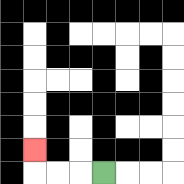{'start': '[4, 7]', 'end': '[1, 6]', 'path_directions': 'L,L,L,U', 'path_coordinates': '[[4, 7], [3, 7], [2, 7], [1, 7], [1, 6]]'}